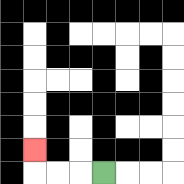{'start': '[4, 7]', 'end': '[1, 6]', 'path_directions': 'L,L,L,U', 'path_coordinates': '[[4, 7], [3, 7], [2, 7], [1, 7], [1, 6]]'}